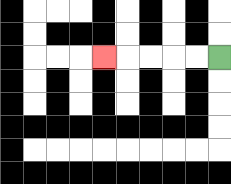{'start': '[9, 2]', 'end': '[4, 2]', 'path_directions': 'L,L,L,L,L', 'path_coordinates': '[[9, 2], [8, 2], [7, 2], [6, 2], [5, 2], [4, 2]]'}